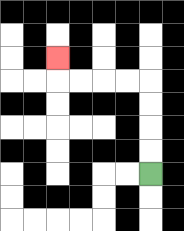{'start': '[6, 7]', 'end': '[2, 2]', 'path_directions': 'U,U,U,U,L,L,L,L,U', 'path_coordinates': '[[6, 7], [6, 6], [6, 5], [6, 4], [6, 3], [5, 3], [4, 3], [3, 3], [2, 3], [2, 2]]'}